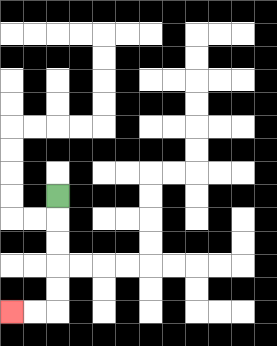{'start': '[2, 8]', 'end': '[0, 13]', 'path_directions': 'D,D,D,D,D,L,L', 'path_coordinates': '[[2, 8], [2, 9], [2, 10], [2, 11], [2, 12], [2, 13], [1, 13], [0, 13]]'}